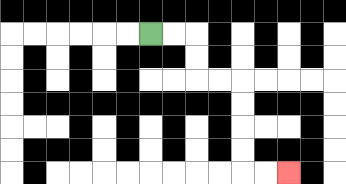{'start': '[6, 1]', 'end': '[12, 7]', 'path_directions': 'R,R,D,D,R,R,D,D,D,D,R,R', 'path_coordinates': '[[6, 1], [7, 1], [8, 1], [8, 2], [8, 3], [9, 3], [10, 3], [10, 4], [10, 5], [10, 6], [10, 7], [11, 7], [12, 7]]'}